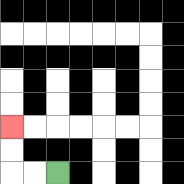{'start': '[2, 7]', 'end': '[0, 5]', 'path_directions': 'L,L,U,U', 'path_coordinates': '[[2, 7], [1, 7], [0, 7], [0, 6], [0, 5]]'}